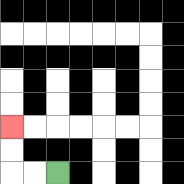{'start': '[2, 7]', 'end': '[0, 5]', 'path_directions': 'L,L,U,U', 'path_coordinates': '[[2, 7], [1, 7], [0, 7], [0, 6], [0, 5]]'}